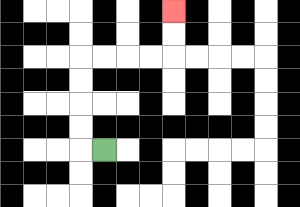{'start': '[4, 6]', 'end': '[7, 0]', 'path_directions': 'L,U,U,U,U,R,R,R,R,U,U', 'path_coordinates': '[[4, 6], [3, 6], [3, 5], [3, 4], [3, 3], [3, 2], [4, 2], [5, 2], [6, 2], [7, 2], [7, 1], [7, 0]]'}